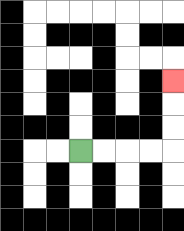{'start': '[3, 6]', 'end': '[7, 3]', 'path_directions': 'R,R,R,R,U,U,U', 'path_coordinates': '[[3, 6], [4, 6], [5, 6], [6, 6], [7, 6], [7, 5], [7, 4], [7, 3]]'}